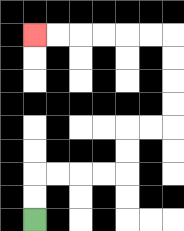{'start': '[1, 9]', 'end': '[1, 1]', 'path_directions': 'U,U,R,R,R,R,U,U,R,R,U,U,U,U,L,L,L,L,L,L', 'path_coordinates': '[[1, 9], [1, 8], [1, 7], [2, 7], [3, 7], [4, 7], [5, 7], [5, 6], [5, 5], [6, 5], [7, 5], [7, 4], [7, 3], [7, 2], [7, 1], [6, 1], [5, 1], [4, 1], [3, 1], [2, 1], [1, 1]]'}